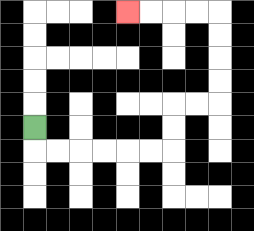{'start': '[1, 5]', 'end': '[5, 0]', 'path_directions': 'D,R,R,R,R,R,R,U,U,R,R,U,U,U,U,L,L,L,L', 'path_coordinates': '[[1, 5], [1, 6], [2, 6], [3, 6], [4, 6], [5, 6], [6, 6], [7, 6], [7, 5], [7, 4], [8, 4], [9, 4], [9, 3], [9, 2], [9, 1], [9, 0], [8, 0], [7, 0], [6, 0], [5, 0]]'}